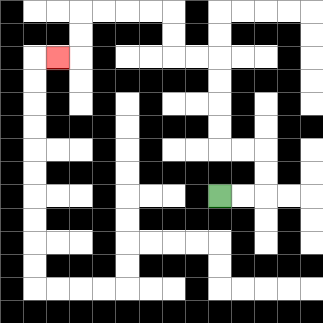{'start': '[9, 8]', 'end': '[2, 2]', 'path_directions': 'R,R,U,U,L,L,U,U,U,U,L,L,U,U,L,L,L,L,D,D,L', 'path_coordinates': '[[9, 8], [10, 8], [11, 8], [11, 7], [11, 6], [10, 6], [9, 6], [9, 5], [9, 4], [9, 3], [9, 2], [8, 2], [7, 2], [7, 1], [7, 0], [6, 0], [5, 0], [4, 0], [3, 0], [3, 1], [3, 2], [2, 2]]'}